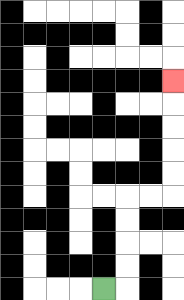{'start': '[4, 12]', 'end': '[7, 3]', 'path_directions': 'R,U,U,U,U,R,R,U,U,U,U,U', 'path_coordinates': '[[4, 12], [5, 12], [5, 11], [5, 10], [5, 9], [5, 8], [6, 8], [7, 8], [7, 7], [7, 6], [7, 5], [7, 4], [7, 3]]'}